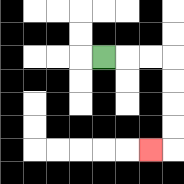{'start': '[4, 2]', 'end': '[6, 6]', 'path_directions': 'R,R,R,D,D,D,D,L', 'path_coordinates': '[[4, 2], [5, 2], [6, 2], [7, 2], [7, 3], [7, 4], [7, 5], [7, 6], [6, 6]]'}